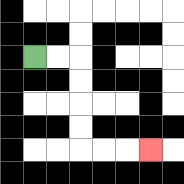{'start': '[1, 2]', 'end': '[6, 6]', 'path_directions': 'R,R,D,D,D,D,R,R,R', 'path_coordinates': '[[1, 2], [2, 2], [3, 2], [3, 3], [3, 4], [3, 5], [3, 6], [4, 6], [5, 6], [6, 6]]'}